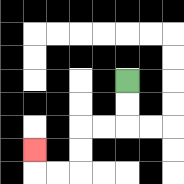{'start': '[5, 3]', 'end': '[1, 6]', 'path_directions': 'D,D,L,L,D,D,L,L,U', 'path_coordinates': '[[5, 3], [5, 4], [5, 5], [4, 5], [3, 5], [3, 6], [3, 7], [2, 7], [1, 7], [1, 6]]'}